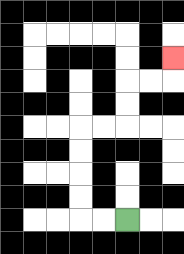{'start': '[5, 9]', 'end': '[7, 2]', 'path_directions': 'L,L,U,U,U,U,R,R,U,U,R,R,U', 'path_coordinates': '[[5, 9], [4, 9], [3, 9], [3, 8], [3, 7], [3, 6], [3, 5], [4, 5], [5, 5], [5, 4], [5, 3], [6, 3], [7, 3], [7, 2]]'}